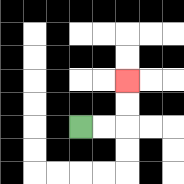{'start': '[3, 5]', 'end': '[5, 3]', 'path_directions': 'R,R,U,U', 'path_coordinates': '[[3, 5], [4, 5], [5, 5], [5, 4], [5, 3]]'}